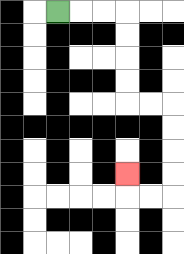{'start': '[2, 0]', 'end': '[5, 7]', 'path_directions': 'R,R,R,D,D,D,D,R,R,D,D,D,D,L,L,U', 'path_coordinates': '[[2, 0], [3, 0], [4, 0], [5, 0], [5, 1], [5, 2], [5, 3], [5, 4], [6, 4], [7, 4], [7, 5], [7, 6], [7, 7], [7, 8], [6, 8], [5, 8], [5, 7]]'}